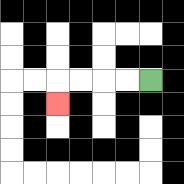{'start': '[6, 3]', 'end': '[2, 4]', 'path_directions': 'L,L,L,L,D', 'path_coordinates': '[[6, 3], [5, 3], [4, 3], [3, 3], [2, 3], [2, 4]]'}